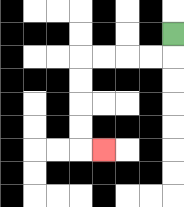{'start': '[7, 1]', 'end': '[4, 6]', 'path_directions': 'D,L,L,L,L,D,D,D,D,R', 'path_coordinates': '[[7, 1], [7, 2], [6, 2], [5, 2], [4, 2], [3, 2], [3, 3], [3, 4], [3, 5], [3, 6], [4, 6]]'}